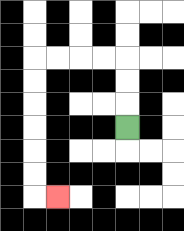{'start': '[5, 5]', 'end': '[2, 8]', 'path_directions': 'U,U,U,L,L,L,L,D,D,D,D,D,D,R', 'path_coordinates': '[[5, 5], [5, 4], [5, 3], [5, 2], [4, 2], [3, 2], [2, 2], [1, 2], [1, 3], [1, 4], [1, 5], [1, 6], [1, 7], [1, 8], [2, 8]]'}